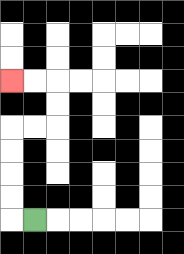{'start': '[1, 9]', 'end': '[0, 3]', 'path_directions': 'L,U,U,U,U,R,R,U,U,L,L', 'path_coordinates': '[[1, 9], [0, 9], [0, 8], [0, 7], [0, 6], [0, 5], [1, 5], [2, 5], [2, 4], [2, 3], [1, 3], [0, 3]]'}